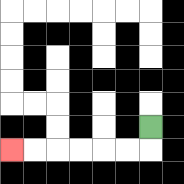{'start': '[6, 5]', 'end': '[0, 6]', 'path_directions': 'D,L,L,L,L,L,L', 'path_coordinates': '[[6, 5], [6, 6], [5, 6], [4, 6], [3, 6], [2, 6], [1, 6], [0, 6]]'}